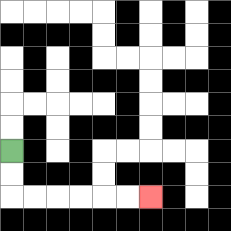{'start': '[0, 6]', 'end': '[6, 8]', 'path_directions': 'D,D,R,R,R,R,R,R', 'path_coordinates': '[[0, 6], [0, 7], [0, 8], [1, 8], [2, 8], [3, 8], [4, 8], [5, 8], [6, 8]]'}